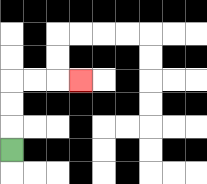{'start': '[0, 6]', 'end': '[3, 3]', 'path_directions': 'U,U,U,R,R,R', 'path_coordinates': '[[0, 6], [0, 5], [0, 4], [0, 3], [1, 3], [2, 3], [3, 3]]'}